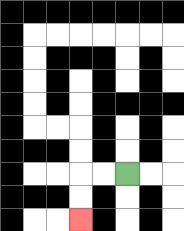{'start': '[5, 7]', 'end': '[3, 9]', 'path_directions': 'L,L,D,D', 'path_coordinates': '[[5, 7], [4, 7], [3, 7], [3, 8], [3, 9]]'}